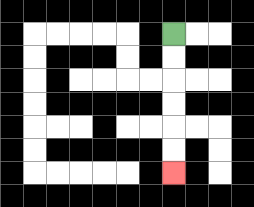{'start': '[7, 1]', 'end': '[7, 7]', 'path_directions': 'D,D,D,D,D,D', 'path_coordinates': '[[7, 1], [7, 2], [7, 3], [7, 4], [7, 5], [7, 6], [7, 7]]'}